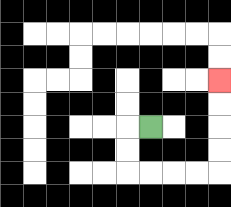{'start': '[6, 5]', 'end': '[9, 3]', 'path_directions': 'L,D,D,R,R,R,R,U,U,U,U', 'path_coordinates': '[[6, 5], [5, 5], [5, 6], [5, 7], [6, 7], [7, 7], [8, 7], [9, 7], [9, 6], [9, 5], [9, 4], [9, 3]]'}